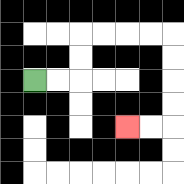{'start': '[1, 3]', 'end': '[5, 5]', 'path_directions': 'R,R,U,U,R,R,R,R,D,D,D,D,L,L', 'path_coordinates': '[[1, 3], [2, 3], [3, 3], [3, 2], [3, 1], [4, 1], [5, 1], [6, 1], [7, 1], [7, 2], [7, 3], [7, 4], [7, 5], [6, 5], [5, 5]]'}